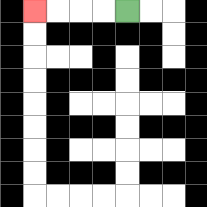{'start': '[5, 0]', 'end': '[1, 0]', 'path_directions': 'L,L,L,L', 'path_coordinates': '[[5, 0], [4, 0], [3, 0], [2, 0], [1, 0]]'}